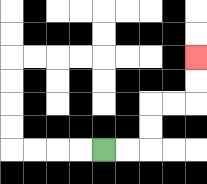{'start': '[4, 6]', 'end': '[8, 2]', 'path_directions': 'R,R,U,U,R,R,U,U', 'path_coordinates': '[[4, 6], [5, 6], [6, 6], [6, 5], [6, 4], [7, 4], [8, 4], [8, 3], [8, 2]]'}